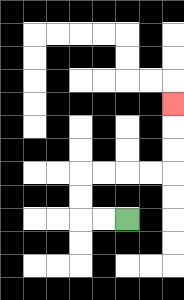{'start': '[5, 9]', 'end': '[7, 4]', 'path_directions': 'L,L,U,U,R,R,R,R,U,U,U', 'path_coordinates': '[[5, 9], [4, 9], [3, 9], [3, 8], [3, 7], [4, 7], [5, 7], [6, 7], [7, 7], [7, 6], [7, 5], [7, 4]]'}